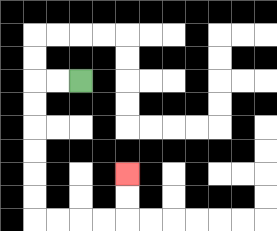{'start': '[3, 3]', 'end': '[5, 7]', 'path_directions': 'L,L,D,D,D,D,D,D,R,R,R,R,U,U', 'path_coordinates': '[[3, 3], [2, 3], [1, 3], [1, 4], [1, 5], [1, 6], [1, 7], [1, 8], [1, 9], [2, 9], [3, 9], [4, 9], [5, 9], [5, 8], [5, 7]]'}